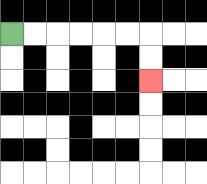{'start': '[0, 1]', 'end': '[6, 3]', 'path_directions': 'R,R,R,R,R,R,D,D', 'path_coordinates': '[[0, 1], [1, 1], [2, 1], [3, 1], [4, 1], [5, 1], [6, 1], [6, 2], [6, 3]]'}